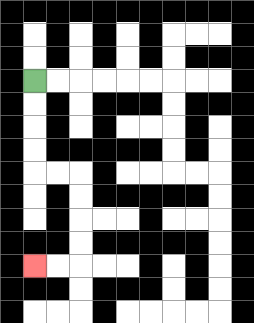{'start': '[1, 3]', 'end': '[1, 11]', 'path_directions': 'D,D,D,D,R,R,D,D,D,D,L,L', 'path_coordinates': '[[1, 3], [1, 4], [1, 5], [1, 6], [1, 7], [2, 7], [3, 7], [3, 8], [3, 9], [3, 10], [3, 11], [2, 11], [1, 11]]'}